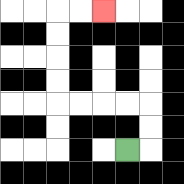{'start': '[5, 6]', 'end': '[4, 0]', 'path_directions': 'R,U,U,L,L,L,L,U,U,U,U,R,R', 'path_coordinates': '[[5, 6], [6, 6], [6, 5], [6, 4], [5, 4], [4, 4], [3, 4], [2, 4], [2, 3], [2, 2], [2, 1], [2, 0], [3, 0], [4, 0]]'}